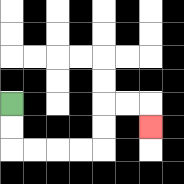{'start': '[0, 4]', 'end': '[6, 5]', 'path_directions': 'D,D,R,R,R,R,U,U,R,R,D', 'path_coordinates': '[[0, 4], [0, 5], [0, 6], [1, 6], [2, 6], [3, 6], [4, 6], [4, 5], [4, 4], [5, 4], [6, 4], [6, 5]]'}